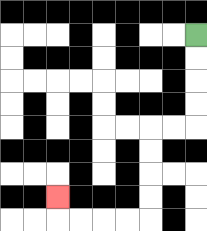{'start': '[8, 1]', 'end': '[2, 8]', 'path_directions': 'D,D,D,D,L,L,D,D,D,D,L,L,L,L,U', 'path_coordinates': '[[8, 1], [8, 2], [8, 3], [8, 4], [8, 5], [7, 5], [6, 5], [6, 6], [6, 7], [6, 8], [6, 9], [5, 9], [4, 9], [3, 9], [2, 9], [2, 8]]'}